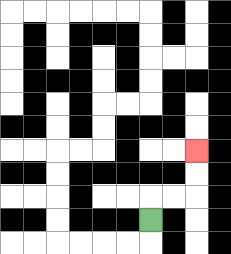{'start': '[6, 9]', 'end': '[8, 6]', 'path_directions': 'U,R,R,U,U', 'path_coordinates': '[[6, 9], [6, 8], [7, 8], [8, 8], [8, 7], [8, 6]]'}